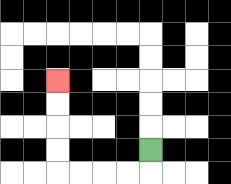{'start': '[6, 6]', 'end': '[2, 3]', 'path_directions': 'D,L,L,L,L,U,U,U,U', 'path_coordinates': '[[6, 6], [6, 7], [5, 7], [4, 7], [3, 7], [2, 7], [2, 6], [2, 5], [2, 4], [2, 3]]'}